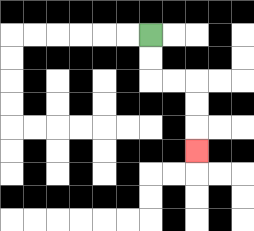{'start': '[6, 1]', 'end': '[8, 6]', 'path_directions': 'D,D,R,R,D,D,D', 'path_coordinates': '[[6, 1], [6, 2], [6, 3], [7, 3], [8, 3], [8, 4], [8, 5], [8, 6]]'}